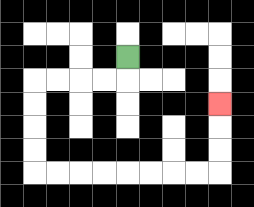{'start': '[5, 2]', 'end': '[9, 4]', 'path_directions': 'D,L,L,L,L,D,D,D,D,R,R,R,R,R,R,R,R,U,U,U', 'path_coordinates': '[[5, 2], [5, 3], [4, 3], [3, 3], [2, 3], [1, 3], [1, 4], [1, 5], [1, 6], [1, 7], [2, 7], [3, 7], [4, 7], [5, 7], [6, 7], [7, 7], [8, 7], [9, 7], [9, 6], [9, 5], [9, 4]]'}